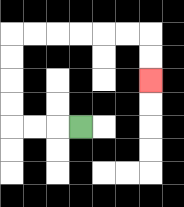{'start': '[3, 5]', 'end': '[6, 3]', 'path_directions': 'L,L,L,U,U,U,U,R,R,R,R,R,R,D,D', 'path_coordinates': '[[3, 5], [2, 5], [1, 5], [0, 5], [0, 4], [0, 3], [0, 2], [0, 1], [1, 1], [2, 1], [3, 1], [4, 1], [5, 1], [6, 1], [6, 2], [6, 3]]'}